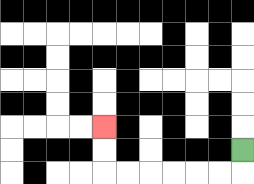{'start': '[10, 6]', 'end': '[4, 5]', 'path_directions': 'D,L,L,L,L,L,L,U,U', 'path_coordinates': '[[10, 6], [10, 7], [9, 7], [8, 7], [7, 7], [6, 7], [5, 7], [4, 7], [4, 6], [4, 5]]'}